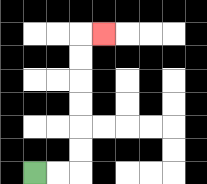{'start': '[1, 7]', 'end': '[4, 1]', 'path_directions': 'R,R,U,U,U,U,U,U,R', 'path_coordinates': '[[1, 7], [2, 7], [3, 7], [3, 6], [3, 5], [3, 4], [3, 3], [3, 2], [3, 1], [4, 1]]'}